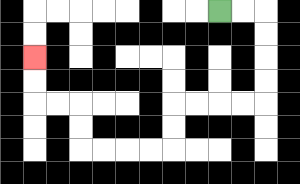{'start': '[9, 0]', 'end': '[1, 2]', 'path_directions': 'R,R,D,D,D,D,L,L,L,L,D,D,L,L,L,L,U,U,L,L,U,U', 'path_coordinates': '[[9, 0], [10, 0], [11, 0], [11, 1], [11, 2], [11, 3], [11, 4], [10, 4], [9, 4], [8, 4], [7, 4], [7, 5], [7, 6], [6, 6], [5, 6], [4, 6], [3, 6], [3, 5], [3, 4], [2, 4], [1, 4], [1, 3], [1, 2]]'}